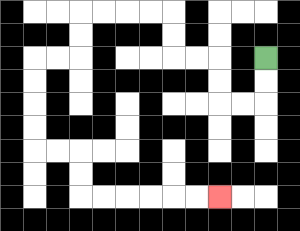{'start': '[11, 2]', 'end': '[9, 8]', 'path_directions': 'D,D,L,L,U,U,L,L,U,U,L,L,L,L,D,D,L,L,D,D,D,D,R,R,D,D,R,R,R,R,R,R', 'path_coordinates': '[[11, 2], [11, 3], [11, 4], [10, 4], [9, 4], [9, 3], [9, 2], [8, 2], [7, 2], [7, 1], [7, 0], [6, 0], [5, 0], [4, 0], [3, 0], [3, 1], [3, 2], [2, 2], [1, 2], [1, 3], [1, 4], [1, 5], [1, 6], [2, 6], [3, 6], [3, 7], [3, 8], [4, 8], [5, 8], [6, 8], [7, 8], [8, 8], [9, 8]]'}